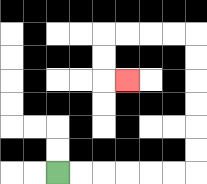{'start': '[2, 7]', 'end': '[5, 3]', 'path_directions': 'R,R,R,R,R,R,U,U,U,U,U,U,L,L,L,L,D,D,R', 'path_coordinates': '[[2, 7], [3, 7], [4, 7], [5, 7], [6, 7], [7, 7], [8, 7], [8, 6], [8, 5], [8, 4], [8, 3], [8, 2], [8, 1], [7, 1], [6, 1], [5, 1], [4, 1], [4, 2], [4, 3], [5, 3]]'}